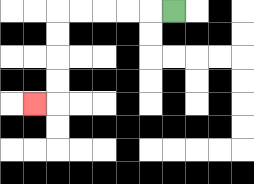{'start': '[7, 0]', 'end': '[1, 4]', 'path_directions': 'L,L,L,L,L,D,D,D,D,L', 'path_coordinates': '[[7, 0], [6, 0], [5, 0], [4, 0], [3, 0], [2, 0], [2, 1], [2, 2], [2, 3], [2, 4], [1, 4]]'}